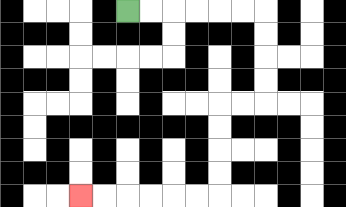{'start': '[5, 0]', 'end': '[3, 8]', 'path_directions': 'R,R,R,R,R,R,D,D,D,D,L,L,D,D,D,D,L,L,L,L,L,L', 'path_coordinates': '[[5, 0], [6, 0], [7, 0], [8, 0], [9, 0], [10, 0], [11, 0], [11, 1], [11, 2], [11, 3], [11, 4], [10, 4], [9, 4], [9, 5], [9, 6], [9, 7], [9, 8], [8, 8], [7, 8], [6, 8], [5, 8], [4, 8], [3, 8]]'}